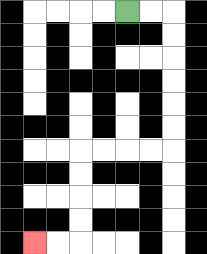{'start': '[5, 0]', 'end': '[1, 10]', 'path_directions': 'R,R,D,D,D,D,D,D,L,L,L,L,D,D,D,D,L,L', 'path_coordinates': '[[5, 0], [6, 0], [7, 0], [7, 1], [7, 2], [7, 3], [7, 4], [7, 5], [7, 6], [6, 6], [5, 6], [4, 6], [3, 6], [3, 7], [3, 8], [3, 9], [3, 10], [2, 10], [1, 10]]'}